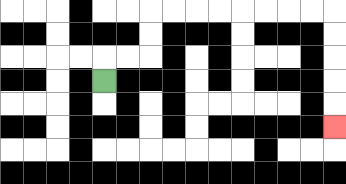{'start': '[4, 3]', 'end': '[14, 5]', 'path_directions': 'U,R,R,U,U,R,R,R,R,R,R,R,R,D,D,D,D,D', 'path_coordinates': '[[4, 3], [4, 2], [5, 2], [6, 2], [6, 1], [6, 0], [7, 0], [8, 0], [9, 0], [10, 0], [11, 0], [12, 0], [13, 0], [14, 0], [14, 1], [14, 2], [14, 3], [14, 4], [14, 5]]'}